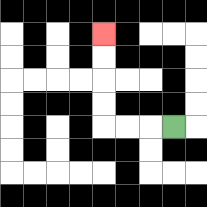{'start': '[7, 5]', 'end': '[4, 1]', 'path_directions': 'L,L,L,U,U,U,U', 'path_coordinates': '[[7, 5], [6, 5], [5, 5], [4, 5], [4, 4], [4, 3], [4, 2], [4, 1]]'}